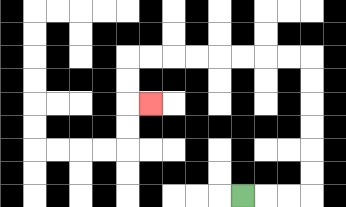{'start': '[10, 8]', 'end': '[6, 4]', 'path_directions': 'R,R,R,U,U,U,U,U,U,L,L,L,L,L,L,L,L,D,D,R', 'path_coordinates': '[[10, 8], [11, 8], [12, 8], [13, 8], [13, 7], [13, 6], [13, 5], [13, 4], [13, 3], [13, 2], [12, 2], [11, 2], [10, 2], [9, 2], [8, 2], [7, 2], [6, 2], [5, 2], [5, 3], [5, 4], [6, 4]]'}